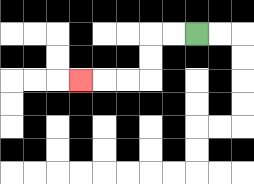{'start': '[8, 1]', 'end': '[3, 3]', 'path_directions': 'L,L,D,D,L,L,L', 'path_coordinates': '[[8, 1], [7, 1], [6, 1], [6, 2], [6, 3], [5, 3], [4, 3], [3, 3]]'}